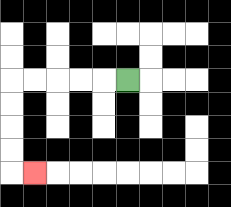{'start': '[5, 3]', 'end': '[1, 7]', 'path_directions': 'L,L,L,L,L,D,D,D,D,R', 'path_coordinates': '[[5, 3], [4, 3], [3, 3], [2, 3], [1, 3], [0, 3], [0, 4], [0, 5], [0, 6], [0, 7], [1, 7]]'}